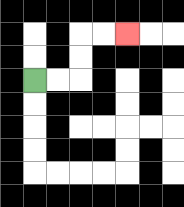{'start': '[1, 3]', 'end': '[5, 1]', 'path_directions': 'R,R,U,U,R,R', 'path_coordinates': '[[1, 3], [2, 3], [3, 3], [3, 2], [3, 1], [4, 1], [5, 1]]'}